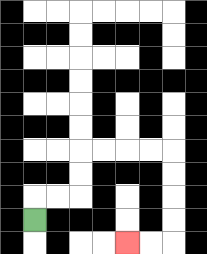{'start': '[1, 9]', 'end': '[5, 10]', 'path_directions': 'U,R,R,U,U,R,R,R,R,D,D,D,D,L,L', 'path_coordinates': '[[1, 9], [1, 8], [2, 8], [3, 8], [3, 7], [3, 6], [4, 6], [5, 6], [6, 6], [7, 6], [7, 7], [7, 8], [7, 9], [7, 10], [6, 10], [5, 10]]'}